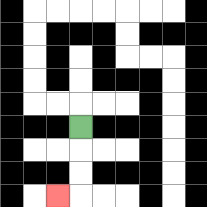{'start': '[3, 5]', 'end': '[2, 8]', 'path_directions': 'D,D,D,L', 'path_coordinates': '[[3, 5], [3, 6], [3, 7], [3, 8], [2, 8]]'}